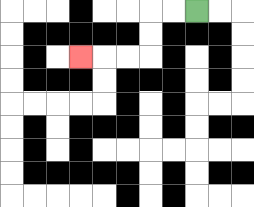{'start': '[8, 0]', 'end': '[3, 2]', 'path_directions': 'L,L,D,D,L,L,L', 'path_coordinates': '[[8, 0], [7, 0], [6, 0], [6, 1], [6, 2], [5, 2], [4, 2], [3, 2]]'}